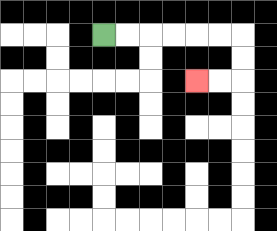{'start': '[4, 1]', 'end': '[8, 3]', 'path_directions': 'R,R,R,R,R,R,D,D,L,L', 'path_coordinates': '[[4, 1], [5, 1], [6, 1], [7, 1], [8, 1], [9, 1], [10, 1], [10, 2], [10, 3], [9, 3], [8, 3]]'}